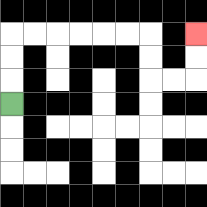{'start': '[0, 4]', 'end': '[8, 1]', 'path_directions': 'U,U,U,R,R,R,R,R,R,D,D,R,R,U,U', 'path_coordinates': '[[0, 4], [0, 3], [0, 2], [0, 1], [1, 1], [2, 1], [3, 1], [4, 1], [5, 1], [6, 1], [6, 2], [6, 3], [7, 3], [8, 3], [8, 2], [8, 1]]'}